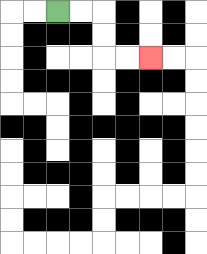{'start': '[2, 0]', 'end': '[6, 2]', 'path_directions': 'R,R,D,D,R,R', 'path_coordinates': '[[2, 0], [3, 0], [4, 0], [4, 1], [4, 2], [5, 2], [6, 2]]'}